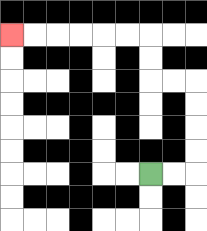{'start': '[6, 7]', 'end': '[0, 1]', 'path_directions': 'R,R,U,U,U,U,L,L,U,U,L,L,L,L,L,L', 'path_coordinates': '[[6, 7], [7, 7], [8, 7], [8, 6], [8, 5], [8, 4], [8, 3], [7, 3], [6, 3], [6, 2], [6, 1], [5, 1], [4, 1], [3, 1], [2, 1], [1, 1], [0, 1]]'}